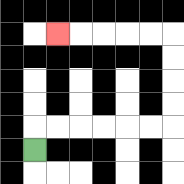{'start': '[1, 6]', 'end': '[2, 1]', 'path_directions': 'U,R,R,R,R,R,R,U,U,U,U,L,L,L,L,L', 'path_coordinates': '[[1, 6], [1, 5], [2, 5], [3, 5], [4, 5], [5, 5], [6, 5], [7, 5], [7, 4], [7, 3], [7, 2], [7, 1], [6, 1], [5, 1], [4, 1], [3, 1], [2, 1]]'}